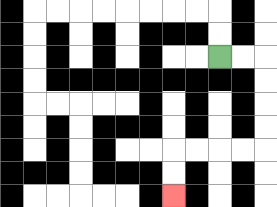{'start': '[9, 2]', 'end': '[7, 8]', 'path_directions': 'R,R,D,D,D,D,L,L,L,L,D,D', 'path_coordinates': '[[9, 2], [10, 2], [11, 2], [11, 3], [11, 4], [11, 5], [11, 6], [10, 6], [9, 6], [8, 6], [7, 6], [7, 7], [7, 8]]'}